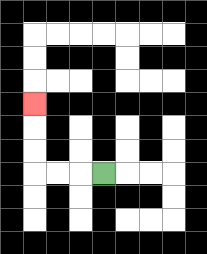{'start': '[4, 7]', 'end': '[1, 4]', 'path_directions': 'L,L,L,U,U,U', 'path_coordinates': '[[4, 7], [3, 7], [2, 7], [1, 7], [1, 6], [1, 5], [1, 4]]'}